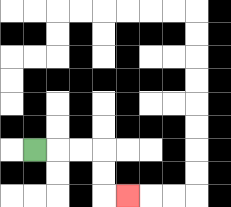{'start': '[1, 6]', 'end': '[5, 8]', 'path_directions': 'R,R,R,D,D,R', 'path_coordinates': '[[1, 6], [2, 6], [3, 6], [4, 6], [4, 7], [4, 8], [5, 8]]'}